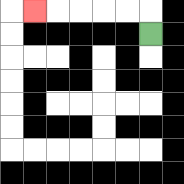{'start': '[6, 1]', 'end': '[1, 0]', 'path_directions': 'U,L,L,L,L,L', 'path_coordinates': '[[6, 1], [6, 0], [5, 0], [4, 0], [3, 0], [2, 0], [1, 0]]'}